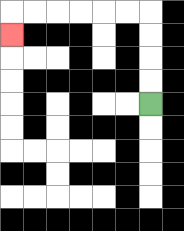{'start': '[6, 4]', 'end': '[0, 1]', 'path_directions': 'U,U,U,U,L,L,L,L,L,L,D', 'path_coordinates': '[[6, 4], [6, 3], [6, 2], [6, 1], [6, 0], [5, 0], [4, 0], [3, 0], [2, 0], [1, 0], [0, 0], [0, 1]]'}